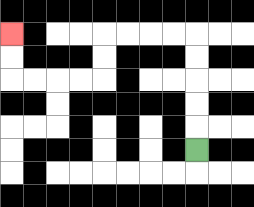{'start': '[8, 6]', 'end': '[0, 1]', 'path_directions': 'U,U,U,U,U,L,L,L,L,D,D,L,L,L,L,U,U', 'path_coordinates': '[[8, 6], [8, 5], [8, 4], [8, 3], [8, 2], [8, 1], [7, 1], [6, 1], [5, 1], [4, 1], [4, 2], [4, 3], [3, 3], [2, 3], [1, 3], [0, 3], [0, 2], [0, 1]]'}